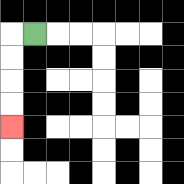{'start': '[1, 1]', 'end': '[0, 5]', 'path_directions': 'L,D,D,D,D', 'path_coordinates': '[[1, 1], [0, 1], [0, 2], [0, 3], [0, 4], [0, 5]]'}